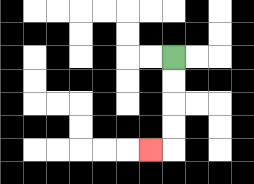{'start': '[7, 2]', 'end': '[6, 6]', 'path_directions': 'D,D,D,D,L', 'path_coordinates': '[[7, 2], [7, 3], [7, 4], [7, 5], [7, 6], [6, 6]]'}